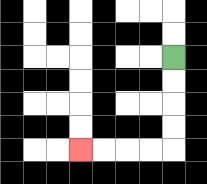{'start': '[7, 2]', 'end': '[3, 6]', 'path_directions': 'D,D,D,D,L,L,L,L', 'path_coordinates': '[[7, 2], [7, 3], [7, 4], [7, 5], [7, 6], [6, 6], [5, 6], [4, 6], [3, 6]]'}